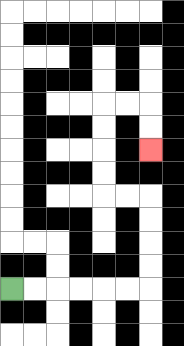{'start': '[0, 12]', 'end': '[6, 6]', 'path_directions': 'R,R,R,R,R,R,U,U,U,U,L,L,U,U,U,U,R,R,D,D', 'path_coordinates': '[[0, 12], [1, 12], [2, 12], [3, 12], [4, 12], [5, 12], [6, 12], [6, 11], [6, 10], [6, 9], [6, 8], [5, 8], [4, 8], [4, 7], [4, 6], [4, 5], [4, 4], [5, 4], [6, 4], [6, 5], [6, 6]]'}